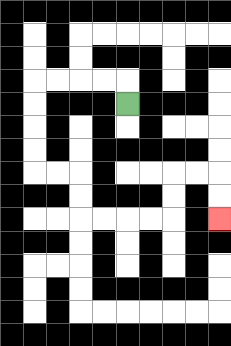{'start': '[5, 4]', 'end': '[9, 9]', 'path_directions': 'U,L,L,L,L,D,D,D,D,R,R,D,D,R,R,R,R,U,U,R,R,D,D', 'path_coordinates': '[[5, 4], [5, 3], [4, 3], [3, 3], [2, 3], [1, 3], [1, 4], [1, 5], [1, 6], [1, 7], [2, 7], [3, 7], [3, 8], [3, 9], [4, 9], [5, 9], [6, 9], [7, 9], [7, 8], [7, 7], [8, 7], [9, 7], [9, 8], [9, 9]]'}